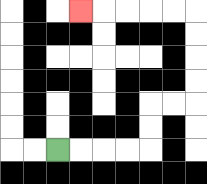{'start': '[2, 6]', 'end': '[3, 0]', 'path_directions': 'R,R,R,R,U,U,R,R,U,U,U,U,L,L,L,L,L', 'path_coordinates': '[[2, 6], [3, 6], [4, 6], [5, 6], [6, 6], [6, 5], [6, 4], [7, 4], [8, 4], [8, 3], [8, 2], [8, 1], [8, 0], [7, 0], [6, 0], [5, 0], [4, 0], [3, 0]]'}